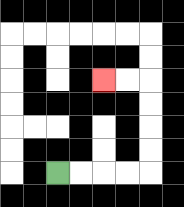{'start': '[2, 7]', 'end': '[4, 3]', 'path_directions': 'R,R,R,R,U,U,U,U,L,L', 'path_coordinates': '[[2, 7], [3, 7], [4, 7], [5, 7], [6, 7], [6, 6], [6, 5], [6, 4], [6, 3], [5, 3], [4, 3]]'}